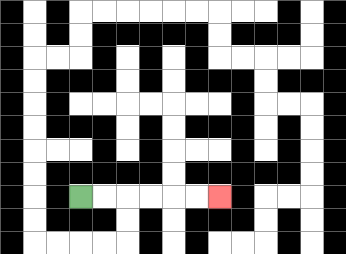{'start': '[3, 8]', 'end': '[9, 8]', 'path_directions': 'R,R,R,R,R,R', 'path_coordinates': '[[3, 8], [4, 8], [5, 8], [6, 8], [7, 8], [8, 8], [9, 8]]'}